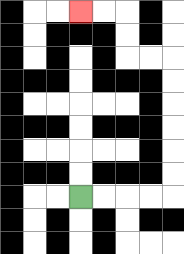{'start': '[3, 8]', 'end': '[3, 0]', 'path_directions': 'R,R,R,R,U,U,U,U,U,U,L,L,U,U,L,L', 'path_coordinates': '[[3, 8], [4, 8], [5, 8], [6, 8], [7, 8], [7, 7], [7, 6], [7, 5], [7, 4], [7, 3], [7, 2], [6, 2], [5, 2], [5, 1], [5, 0], [4, 0], [3, 0]]'}